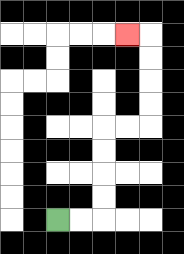{'start': '[2, 9]', 'end': '[5, 1]', 'path_directions': 'R,R,U,U,U,U,R,R,U,U,U,U,L', 'path_coordinates': '[[2, 9], [3, 9], [4, 9], [4, 8], [4, 7], [4, 6], [4, 5], [5, 5], [6, 5], [6, 4], [6, 3], [6, 2], [6, 1], [5, 1]]'}